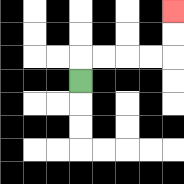{'start': '[3, 3]', 'end': '[7, 0]', 'path_directions': 'U,R,R,R,R,U,U', 'path_coordinates': '[[3, 3], [3, 2], [4, 2], [5, 2], [6, 2], [7, 2], [7, 1], [7, 0]]'}